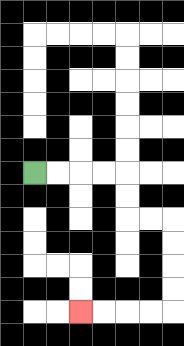{'start': '[1, 7]', 'end': '[3, 13]', 'path_directions': 'R,R,R,R,D,D,R,R,D,D,D,D,L,L,L,L', 'path_coordinates': '[[1, 7], [2, 7], [3, 7], [4, 7], [5, 7], [5, 8], [5, 9], [6, 9], [7, 9], [7, 10], [7, 11], [7, 12], [7, 13], [6, 13], [5, 13], [4, 13], [3, 13]]'}